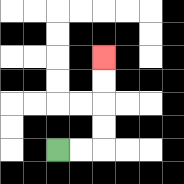{'start': '[2, 6]', 'end': '[4, 2]', 'path_directions': 'R,R,U,U,U,U', 'path_coordinates': '[[2, 6], [3, 6], [4, 6], [4, 5], [4, 4], [4, 3], [4, 2]]'}